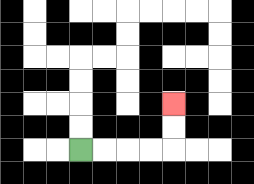{'start': '[3, 6]', 'end': '[7, 4]', 'path_directions': 'R,R,R,R,U,U', 'path_coordinates': '[[3, 6], [4, 6], [5, 6], [6, 6], [7, 6], [7, 5], [7, 4]]'}